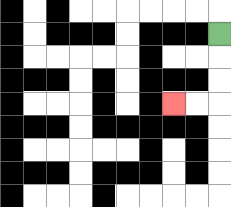{'start': '[9, 1]', 'end': '[7, 4]', 'path_directions': 'D,D,D,L,L', 'path_coordinates': '[[9, 1], [9, 2], [9, 3], [9, 4], [8, 4], [7, 4]]'}